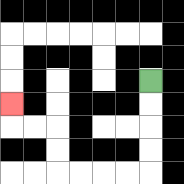{'start': '[6, 3]', 'end': '[0, 4]', 'path_directions': 'D,D,D,D,L,L,L,L,U,U,L,L,U', 'path_coordinates': '[[6, 3], [6, 4], [6, 5], [6, 6], [6, 7], [5, 7], [4, 7], [3, 7], [2, 7], [2, 6], [2, 5], [1, 5], [0, 5], [0, 4]]'}